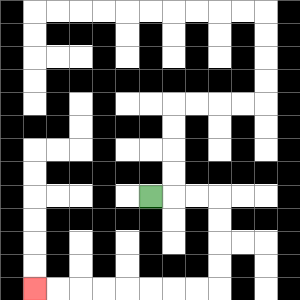{'start': '[6, 8]', 'end': '[1, 12]', 'path_directions': 'R,R,R,D,D,D,D,L,L,L,L,L,L,L,L', 'path_coordinates': '[[6, 8], [7, 8], [8, 8], [9, 8], [9, 9], [9, 10], [9, 11], [9, 12], [8, 12], [7, 12], [6, 12], [5, 12], [4, 12], [3, 12], [2, 12], [1, 12]]'}